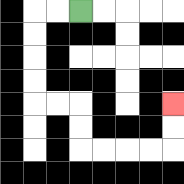{'start': '[3, 0]', 'end': '[7, 4]', 'path_directions': 'L,L,D,D,D,D,R,R,D,D,R,R,R,R,U,U', 'path_coordinates': '[[3, 0], [2, 0], [1, 0], [1, 1], [1, 2], [1, 3], [1, 4], [2, 4], [3, 4], [3, 5], [3, 6], [4, 6], [5, 6], [6, 6], [7, 6], [7, 5], [7, 4]]'}